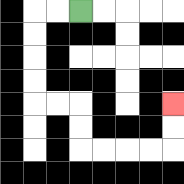{'start': '[3, 0]', 'end': '[7, 4]', 'path_directions': 'L,L,D,D,D,D,R,R,D,D,R,R,R,R,U,U', 'path_coordinates': '[[3, 0], [2, 0], [1, 0], [1, 1], [1, 2], [1, 3], [1, 4], [2, 4], [3, 4], [3, 5], [3, 6], [4, 6], [5, 6], [6, 6], [7, 6], [7, 5], [7, 4]]'}